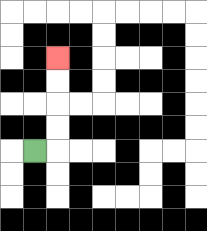{'start': '[1, 6]', 'end': '[2, 2]', 'path_directions': 'R,U,U,U,U', 'path_coordinates': '[[1, 6], [2, 6], [2, 5], [2, 4], [2, 3], [2, 2]]'}